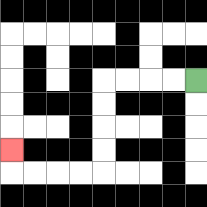{'start': '[8, 3]', 'end': '[0, 6]', 'path_directions': 'L,L,L,L,D,D,D,D,L,L,L,L,U', 'path_coordinates': '[[8, 3], [7, 3], [6, 3], [5, 3], [4, 3], [4, 4], [4, 5], [4, 6], [4, 7], [3, 7], [2, 7], [1, 7], [0, 7], [0, 6]]'}